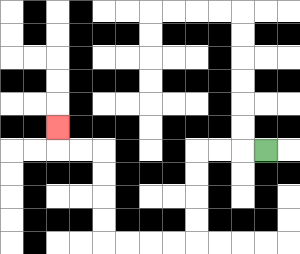{'start': '[11, 6]', 'end': '[2, 5]', 'path_directions': 'L,L,L,D,D,D,D,L,L,L,L,U,U,U,U,L,L,U', 'path_coordinates': '[[11, 6], [10, 6], [9, 6], [8, 6], [8, 7], [8, 8], [8, 9], [8, 10], [7, 10], [6, 10], [5, 10], [4, 10], [4, 9], [4, 8], [4, 7], [4, 6], [3, 6], [2, 6], [2, 5]]'}